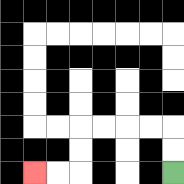{'start': '[7, 7]', 'end': '[1, 7]', 'path_directions': 'U,U,L,L,L,L,D,D,L,L', 'path_coordinates': '[[7, 7], [7, 6], [7, 5], [6, 5], [5, 5], [4, 5], [3, 5], [3, 6], [3, 7], [2, 7], [1, 7]]'}